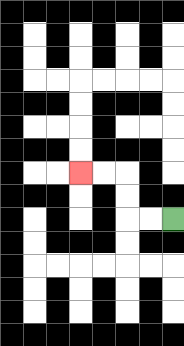{'start': '[7, 9]', 'end': '[3, 7]', 'path_directions': 'L,L,U,U,L,L', 'path_coordinates': '[[7, 9], [6, 9], [5, 9], [5, 8], [5, 7], [4, 7], [3, 7]]'}